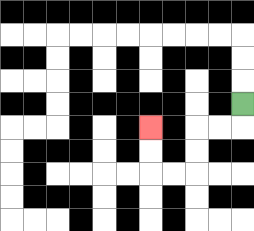{'start': '[10, 4]', 'end': '[6, 5]', 'path_directions': 'D,L,L,D,D,L,L,U,U', 'path_coordinates': '[[10, 4], [10, 5], [9, 5], [8, 5], [8, 6], [8, 7], [7, 7], [6, 7], [6, 6], [6, 5]]'}